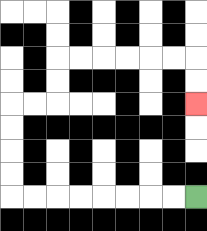{'start': '[8, 8]', 'end': '[8, 4]', 'path_directions': 'L,L,L,L,L,L,L,L,U,U,U,U,R,R,U,U,R,R,R,R,R,R,D,D', 'path_coordinates': '[[8, 8], [7, 8], [6, 8], [5, 8], [4, 8], [3, 8], [2, 8], [1, 8], [0, 8], [0, 7], [0, 6], [0, 5], [0, 4], [1, 4], [2, 4], [2, 3], [2, 2], [3, 2], [4, 2], [5, 2], [6, 2], [7, 2], [8, 2], [8, 3], [8, 4]]'}